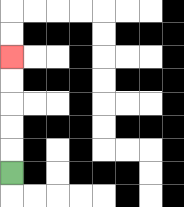{'start': '[0, 7]', 'end': '[0, 2]', 'path_directions': 'U,U,U,U,U', 'path_coordinates': '[[0, 7], [0, 6], [0, 5], [0, 4], [0, 3], [0, 2]]'}